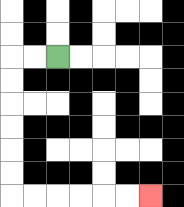{'start': '[2, 2]', 'end': '[6, 8]', 'path_directions': 'L,L,D,D,D,D,D,D,R,R,R,R,R,R', 'path_coordinates': '[[2, 2], [1, 2], [0, 2], [0, 3], [0, 4], [0, 5], [0, 6], [0, 7], [0, 8], [1, 8], [2, 8], [3, 8], [4, 8], [5, 8], [6, 8]]'}